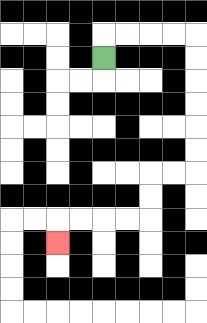{'start': '[4, 2]', 'end': '[2, 10]', 'path_directions': 'U,R,R,R,R,D,D,D,D,D,D,L,L,D,D,L,L,L,L,D', 'path_coordinates': '[[4, 2], [4, 1], [5, 1], [6, 1], [7, 1], [8, 1], [8, 2], [8, 3], [8, 4], [8, 5], [8, 6], [8, 7], [7, 7], [6, 7], [6, 8], [6, 9], [5, 9], [4, 9], [3, 9], [2, 9], [2, 10]]'}